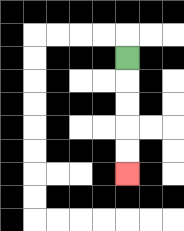{'start': '[5, 2]', 'end': '[5, 7]', 'path_directions': 'D,D,D,D,D', 'path_coordinates': '[[5, 2], [5, 3], [5, 4], [5, 5], [5, 6], [5, 7]]'}